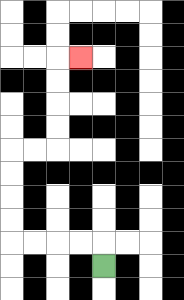{'start': '[4, 11]', 'end': '[3, 2]', 'path_directions': 'U,L,L,L,L,U,U,U,U,R,R,U,U,U,U,R', 'path_coordinates': '[[4, 11], [4, 10], [3, 10], [2, 10], [1, 10], [0, 10], [0, 9], [0, 8], [0, 7], [0, 6], [1, 6], [2, 6], [2, 5], [2, 4], [2, 3], [2, 2], [3, 2]]'}